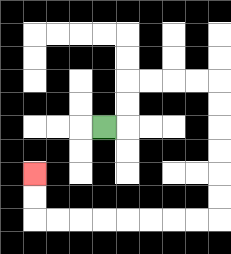{'start': '[4, 5]', 'end': '[1, 7]', 'path_directions': 'R,U,U,R,R,R,R,D,D,D,D,D,D,L,L,L,L,L,L,L,L,U,U', 'path_coordinates': '[[4, 5], [5, 5], [5, 4], [5, 3], [6, 3], [7, 3], [8, 3], [9, 3], [9, 4], [9, 5], [9, 6], [9, 7], [9, 8], [9, 9], [8, 9], [7, 9], [6, 9], [5, 9], [4, 9], [3, 9], [2, 9], [1, 9], [1, 8], [1, 7]]'}